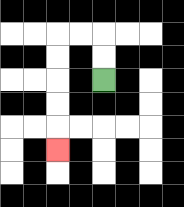{'start': '[4, 3]', 'end': '[2, 6]', 'path_directions': 'U,U,L,L,D,D,D,D,D', 'path_coordinates': '[[4, 3], [4, 2], [4, 1], [3, 1], [2, 1], [2, 2], [2, 3], [2, 4], [2, 5], [2, 6]]'}